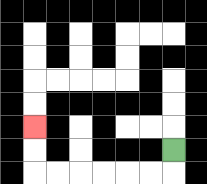{'start': '[7, 6]', 'end': '[1, 5]', 'path_directions': 'D,L,L,L,L,L,L,U,U', 'path_coordinates': '[[7, 6], [7, 7], [6, 7], [5, 7], [4, 7], [3, 7], [2, 7], [1, 7], [1, 6], [1, 5]]'}